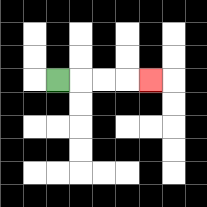{'start': '[2, 3]', 'end': '[6, 3]', 'path_directions': 'R,R,R,R', 'path_coordinates': '[[2, 3], [3, 3], [4, 3], [5, 3], [6, 3]]'}